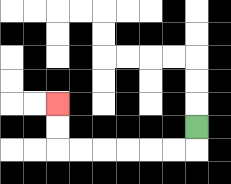{'start': '[8, 5]', 'end': '[2, 4]', 'path_directions': 'D,L,L,L,L,L,L,U,U', 'path_coordinates': '[[8, 5], [8, 6], [7, 6], [6, 6], [5, 6], [4, 6], [3, 6], [2, 6], [2, 5], [2, 4]]'}